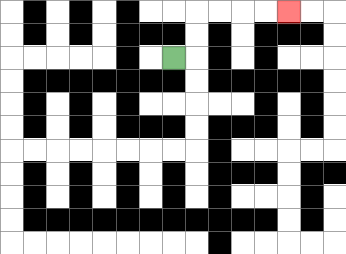{'start': '[7, 2]', 'end': '[12, 0]', 'path_directions': 'R,U,U,R,R,R,R', 'path_coordinates': '[[7, 2], [8, 2], [8, 1], [8, 0], [9, 0], [10, 0], [11, 0], [12, 0]]'}